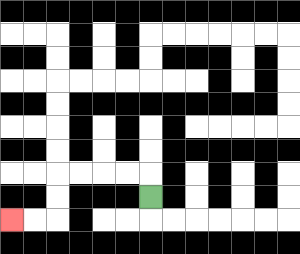{'start': '[6, 8]', 'end': '[0, 9]', 'path_directions': 'U,L,L,L,L,D,D,L,L', 'path_coordinates': '[[6, 8], [6, 7], [5, 7], [4, 7], [3, 7], [2, 7], [2, 8], [2, 9], [1, 9], [0, 9]]'}